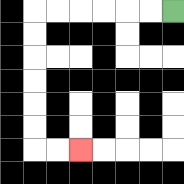{'start': '[7, 0]', 'end': '[3, 6]', 'path_directions': 'L,L,L,L,L,L,D,D,D,D,D,D,R,R', 'path_coordinates': '[[7, 0], [6, 0], [5, 0], [4, 0], [3, 0], [2, 0], [1, 0], [1, 1], [1, 2], [1, 3], [1, 4], [1, 5], [1, 6], [2, 6], [3, 6]]'}